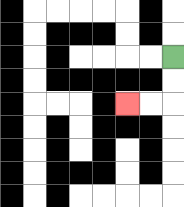{'start': '[7, 2]', 'end': '[5, 4]', 'path_directions': 'D,D,L,L', 'path_coordinates': '[[7, 2], [7, 3], [7, 4], [6, 4], [5, 4]]'}